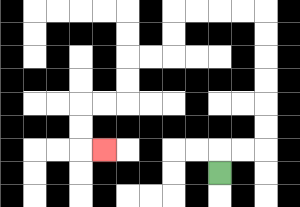{'start': '[9, 7]', 'end': '[4, 6]', 'path_directions': 'U,R,R,U,U,U,U,U,U,L,L,L,L,D,D,L,L,D,D,L,L,D,D,R', 'path_coordinates': '[[9, 7], [9, 6], [10, 6], [11, 6], [11, 5], [11, 4], [11, 3], [11, 2], [11, 1], [11, 0], [10, 0], [9, 0], [8, 0], [7, 0], [7, 1], [7, 2], [6, 2], [5, 2], [5, 3], [5, 4], [4, 4], [3, 4], [3, 5], [3, 6], [4, 6]]'}